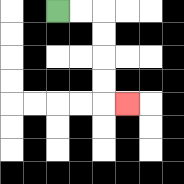{'start': '[2, 0]', 'end': '[5, 4]', 'path_directions': 'R,R,D,D,D,D,R', 'path_coordinates': '[[2, 0], [3, 0], [4, 0], [4, 1], [4, 2], [4, 3], [4, 4], [5, 4]]'}